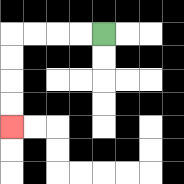{'start': '[4, 1]', 'end': '[0, 5]', 'path_directions': 'L,L,L,L,D,D,D,D', 'path_coordinates': '[[4, 1], [3, 1], [2, 1], [1, 1], [0, 1], [0, 2], [0, 3], [0, 4], [0, 5]]'}